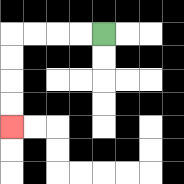{'start': '[4, 1]', 'end': '[0, 5]', 'path_directions': 'L,L,L,L,D,D,D,D', 'path_coordinates': '[[4, 1], [3, 1], [2, 1], [1, 1], [0, 1], [0, 2], [0, 3], [0, 4], [0, 5]]'}